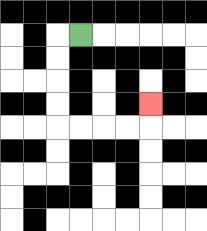{'start': '[3, 1]', 'end': '[6, 4]', 'path_directions': 'L,D,D,D,D,R,R,R,R,U', 'path_coordinates': '[[3, 1], [2, 1], [2, 2], [2, 3], [2, 4], [2, 5], [3, 5], [4, 5], [5, 5], [6, 5], [6, 4]]'}